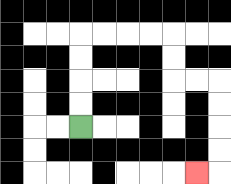{'start': '[3, 5]', 'end': '[8, 7]', 'path_directions': 'U,U,U,U,R,R,R,R,D,D,R,R,D,D,D,D,L', 'path_coordinates': '[[3, 5], [3, 4], [3, 3], [3, 2], [3, 1], [4, 1], [5, 1], [6, 1], [7, 1], [7, 2], [7, 3], [8, 3], [9, 3], [9, 4], [9, 5], [9, 6], [9, 7], [8, 7]]'}